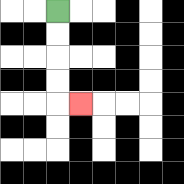{'start': '[2, 0]', 'end': '[3, 4]', 'path_directions': 'D,D,D,D,R', 'path_coordinates': '[[2, 0], [2, 1], [2, 2], [2, 3], [2, 4], [3, 4]]'}